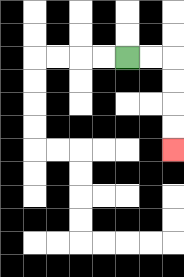{'start': '[5, 2]', 'end': '[7, 6]', 'path_directions': 'R,R,D,D,D,D', 'path_coordinates': '[[5, 2], [6, 2], [7, 2], [7, 3], [7, 4], [7, 5], [7, 6]]'}